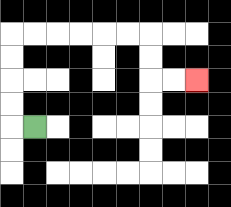{'start': '[1, 5]', 'end': '[8, 3]', 'path_directions': 'L,U,U,U,U,R,R,R,R,R,R,D,D,R,R', 'path_coordinates': '[[1, 5], [0, 5], [0, 4], [0, 3], [0, 2], [0, 1], [1, 1], [2, 1], [3, 1], [4, 1], [5, 1], [6, 1], [6, 2], [6, 3], [7, 3], [8, 3]]'}